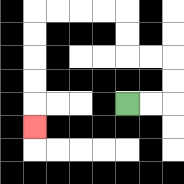{'start': '[5, 4]', 'end': '[1, 5]', 'path_directions': 'R,R,U,U,L,L,U,U,L,L,L,L,D,D,D,D,D', 'path_coordinates': '[[5, 4], [6, 4], [7, 4], [7, 3], [7, 2], [6, 2], [5, 2], [5, 1], [5, 0], [4, 0], [3, 0], [2, 0], [1, 0], [1, 1], [1, 2], [1, 3], [1, 4], [1, 5]]'}